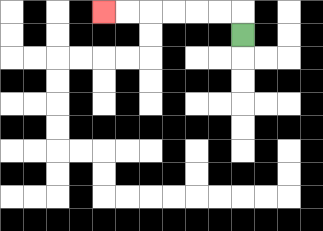{'start': '[10, 1]', 'end': '[4, 0]', 'path_directions': 'U,L,L,L,L,L,L', 'path_coordinates': '[[10, 1], [10, 0], [9, 0], [8, 0], [7, 0], [6, 0], [5, 0], [4, 0]]'}